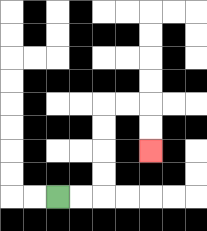{'start': '[2, 8]', 'end': '[6, 6]', 'path_directions': 'R,R,U,U,U,U,R,R,D,D', 'path_coordinates': '[[2, 8], [3, 8], [4, 8], [4, 7], [4, 6], [4, 5], [4, 4], [5, 4], [6, 4], [6, 5], [6, 6]]'}